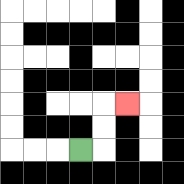{'start': '[3, 6]', 'end': '[5, 4]', 'path_directions': 'R,U,U,R', 'path_coordinates': '[[3, 6], [4, 6], [4, 5], [4, 4], [5, 4]]'}